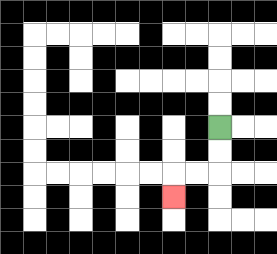{'start': '[9, 5]', 'end': '[7, 8]', 'path_directions': 'D,D,L,L,D', 'path_coordinates': '[[9, 5], [9, 6], [9, 7], [8, 7], [7, 7], [7, 8]]'}